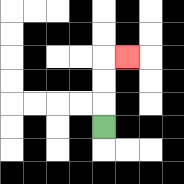{'start': '[4, 5]', 'end': '[5, 2]', 'path_directions': 'U,U,U,R', 'path_coordinates': '[[4, 5], [4, 4], [4, 3], [4, 2], [5, 2]]'}